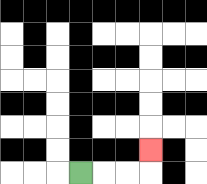{'start': '[3, 7]', 'end': '[6, 6]', 'path_directions': 'R,R,R,U', 'path_coordinates': '[[3, 7], [4, 7], [5, 7], [6, 7], [6, 6]]'}